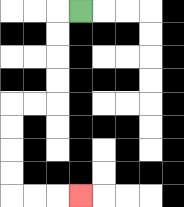{'start': '[3, 0]', 'end': '[3, 8]', 'path_directions': 'L,D,D,D,D,L,L,D,D,D,D,R,R,R', 'path_coordinates': '[[3, 0], [2, 0], [2, 1], [2, 2], [2, 3], [2, 4], [1, 4], [0, 4], [0, 5], [0, 6], [0, 7], [0, 8], [1, 8], [2, 8], [3, 8]]'}